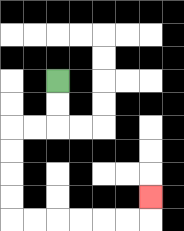{'start': '[2, 3]', 'end': '[6, 8]', 'path_directions': 'D,D,L,L,D,D,D,D,R,R,R,R,R,R,U', 'path_coordinates': '[[2, 3], [2, 4], [2, 5], [1, 5], [0, 5], [0, 6], [0, 7], [0, 8], [0, 9], [1, 9], [2, 9], [3, 9], [4, 9], [5, 9], [6, 9], [6, 8]]'}